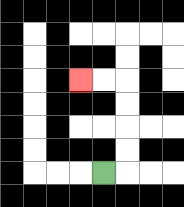{'start': '[4, 7]', 'end': '[3, 3]', 'path_directions': 'R,U,U,U,U,L,L', 'path_coordinates': '[[4, 7], [5, 7], [5, 6], [5, 5], [5, 4], [5, 3], [4, 3], [3, 3]]'}